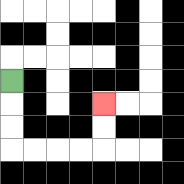{'start': '[0, 3]', 'end': '[4, 4]', 'path_directions': 'D,D,D,R,R,R,R,U,U', 'path_coordinates': '[[0, 3], [0, 4], [0, 5], [0, 6], [1, 6], [2, 6], [3, 6], [4, 6], [4, 5], [4, 4]]'}